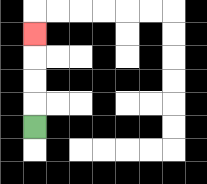{'start': '[1, 5]', 'end': '[1, 1]', 'path_directions': 'U,U,U,U', 'path_coordinates': '[[1, 5], [1, 4], [1, 3], [1, 2], [1, 1]]'}